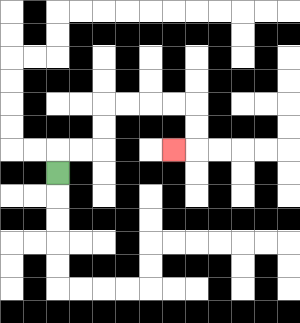{'start': '[2, 7]', 'end': '[7, 6]', 'path_directions': 'U,R,R,U,U,R,R,R,R,D,D,L', 'path_coordinates': '[[2, 7], [2, 6], [3, 6], [4, 6], [4, 5], [4, 4], [5, 4], [6, 4], [7, 4], [8, 4], [8, 5], [8, 6], [7, 6]]'}